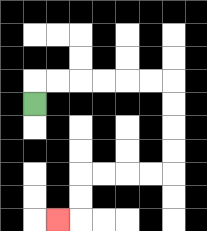{'start': '[1, 4]', 'end': '[2, 9]', 'path_directions': 'U,R,R,R,R,R,R,D,D,D,D,L,L,L,L,D,D,L', 'path_coordinates': '[[1, 4], [1, 3], [2, 3], [3, 3], [4, 3], [5, 3], [6, 3], [7, 3], [7, 4], [7, 5], [7, 6], [7, 7], [6, 7], [5, 7], [4, 7], [3, 7], [3, 8], [3, 9], [2, 9]]'}